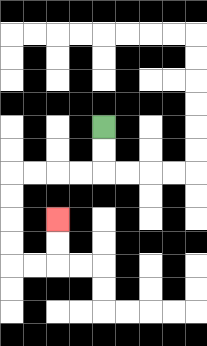{'start': '[4, 5]', 'end': '[2, 9]', 'path_directions': 'D,D,L,L,L,L,D,D,D,D,R,R,U,U', 'path_coordinates': '[[4, 5], [4, 6], [4, 7], [3, 7], [2, 7], [1, 7], [0, 7], [0, 8], [0, 9], [0, 10], [0, 11], [1, 11], [2, 11], [2, 10], [2, 9]]'}